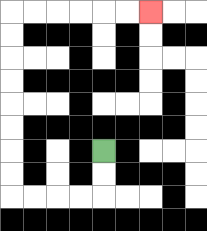{'start': '[4, 6]', 'end': '[6, 0]', 'path_directions': 'D,D,L,L,L,L,U,U,U,U,U,U,U,U,R,R,R,R,R,R', 'path_coordinates': '[[4, 6], [4, 7], [4, 8], [3, 8], [2, 8], [1, 8], [0, 8], [0, 7], [0, 6], [0, 5], [0, 4], [0, 3], [0, 2], [0, 1], [0, 0], [1, 0], [2, 0], [3, 0], [4, 0], [5, 0], [6, 0]]'}